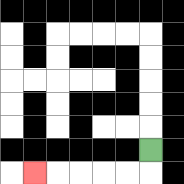{'start': '[6, 6]', 'end': '[1, 7]', 'path_directions': 'D,L,L,L,L,L', 'path_coordinates': '[[6, 6], [6, 7], [5, 7], [4, 7], [3, 7], [2, 7], [1, 7]]'}